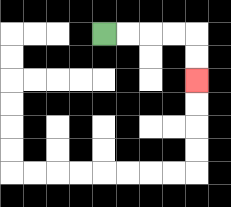{'start': '[4, 1]', 'end': '[8, 3]', 'path_directions': 'R,R,R,R,D,D', 'path_coordinates': '[[4, 1], [5, 1], [6, 1], [7, 1], [8, 1], [8, 2], [8, 3]]'}